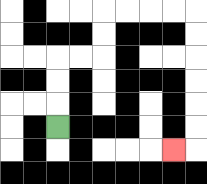{'start': '[2, 5]', 'end': '[7, 6]', 'path_directions': 'U,U,U,R,R,U,U,R,R,R,R,D,D,D,D,D,D,L', 'path_coordinates': '[[2, 5], [2, 4], [2, 3], [2, 2], [3, 2], [4, 2], [4, 1], [4, 0], [5, 0], [6, 0], [7, 0], [8, 0], [8, 1], [8, 2], [8, 3], [8, 4], [8, 5], [8, 6], [7, 6]]'}